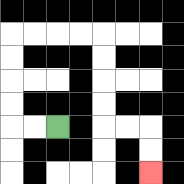{'start': '[2, 5]', 'end': '[6, 7]', 'path_directions': 'L,L,U,U,U,U,R,R,R,R,D,D,D,D,R,R,D,D', 'path_coordinates': '[[2, 5], [1, 5], [0, 5], [0, 4], [0, 3], [0, 2], [0, 1], [1, 1], [2, 1], [3, 1], [4, 1], [4, 2], [4, 3], [4, 4], [4, 5], [5, 5], [6, 5], [6, 6], [6, 7]]'}